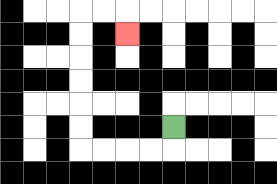{'start': '[7, 5]', 'end': '[5, 1]', 'path_directions': 'D,L,L,L,L,U,U,U,U,U,U,R,R,D', 'path_coordinates': '[[7, 5], [7, 6], [6, 6], [5, 6], [4, 6], [3, 6], [3, 5], [3, 4], [3, 3], [3, 2], [3, 1], [3, 0], [4, 0], [5, 0], [5, 1]]'}